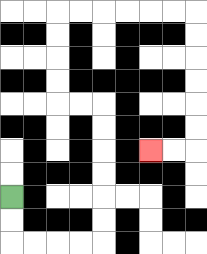{'start': '[0, 8]', 'end': '[6, 6]', 'path_directions': 'D,D,R,R,R,R,U,U,U,U,U,U,L,L,U,U,U,U,R,R,R,R,R,R,D,D,D,D,D,D,L,L', 'path_coordinates': '[[0, 8], [0, 9], [0, 10], [1, 10], [2, 10], [3, 10], [4, 10], [4, 9], [4, 8], [4, 7], [4, 6], [4, 5], [4, 4], [3, 4], [2, 4], [2, 3], [2, 2], [2, 1], [2, 0], [3, 0], [4, 0], [5, 0], [6, 0], [7, 0], [8, 0], [8, 1], [8, 2], [8, 3], [8, 4], [8, 5], [8, 6], [7, 6], [6, 6]]'}